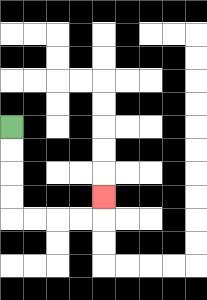{'start': '[0, 5]', 'end': '[4, 8]', 'path_directions': 'D,D,D,D,R,R,R,R,U', 'path_coordinates': '[[0, 5], [0, 6], [0, 7], [0, 8], [0, 9], [1, 9], [2, 9], [3, 9], [4, 9], [4, 8]]'}